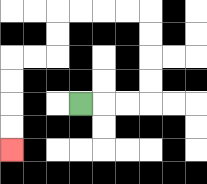{'start': '[3, 4]', 'end': '[0, 6]', 'path_directions': 'R,R,R,U,U,U,U,L,L,L,L,D,D,L,L,D,D,D,D', 'path_coordinates': '[[3, 4], [4, 4], [5, 4], [6, 4], [6, 3], [6, 2], [6, 1], [6, 0], [5, 0], [4, 0], [3, 0], [2, 0], [2, 1], [2, 2], [1, 2], [0, 2], [0, 3], [0, 4], [0, 5], [0, 6]]'}